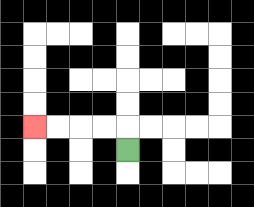{'start': '[5, 6]', 'end': '[1, 5]', 'path_directions': 'U,L,L,L,L', 'path_coordinates': '[[5, 6], [5, 5], [4, 5], [3, 5], [2, 5], [1, 5]]'}